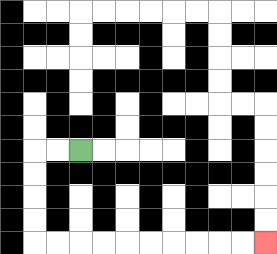{'start': '[3, 6]', 'end': '[11, 10]', 'path_directions': 'L,L,D,D,D,D,R,R,R,R,R,R,R,R,R,R', 'path_coordinates': '[[3, 6], [2, 6], [1, 6], [1, 7], [1, 8], [1, 9], [1, 10], [2, 10], [3, 10], [4, 10], [5, 10], [6, 10], [7, 10], [8, 10], [9, 10], [10, 10], [11, 10]]'}